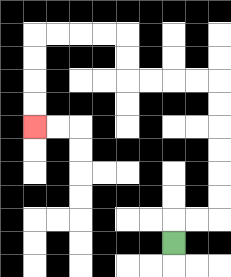{'start': '[7, 10]', 'end': '[1, 5]', 'path_directions': 'U,R,R,U,U,U,U,U,U,L,L,L,L,U,U,L,L,L,L,D,D,D,D', 'path_coordinates': '[[7, 10], [7, 9], [8, 9], [9, 9], [9, 8], [9, 7], [9, 6], [9, 5], [9, 4], [9, 3], [8, 3], [7, 3], [6, 3], [5, 3], [5, 2], [5, 1], [4, 1], [3, 1], [2, 1], [1, 1], [1, 2], [1, 3], [1, 4], [1, 5]]'}